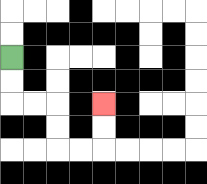{'start': '[0, 2]', 'end': '[4, 4]', 'path_directions': 'D,D,R,R,D,D,R,R,U,U', 'path_coordinates': '[[0, 2], [0, 3], [0, 4], [1, 4], [2, 4], [2, 5], [2, 6], [3, 6], [4, 6], [4, 5], [4, 4]]'}